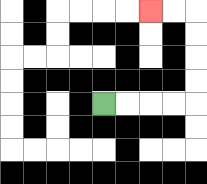{'start': '[4, 4]', 'end': '[6, 0]', 'path_directions': 'R,R,R,R,U,U,U,U,L,L', 'path_coordinates': '[[4, 4], [5, 4], [6, 4], [7, 4], [8, 4], [8, 3], [8, 2], [8, 1], [8, 0], [7, 0], [6, 0]]'}